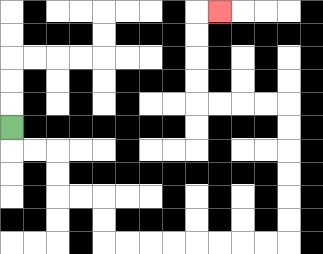{'start': '[0, 5]', 'end': '[9, 0]', 'path_directions': 'D,R,R,D,D,R,R,D,D,R,R,R,R,R,R,R,R,U,U,U,U,U,U,L,L,L,L,U,U,U,U,R', 'path_coordinates': '[[0, 5], [0, 6], [1, 6], [2, 6], [2, 7], [2, 8], [3, 8], [4, 8], [4, 9], [4, 10], [5, 10], [6, 10], [7, 10], [8, 10], [9, 10], [10, 10], [11, 10], [12, 10], [12, 9], [12, 8], [12, 7], [12, 6], [12, 5], [12, 4], [11, 4], [10, 4], [9, 4], [8, 4], [8, 3], [8, 2], [8, 1], [8, 0], [9, 0]]'}